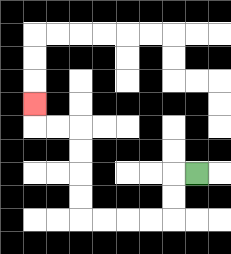{'start': '[8, 7]', 'end': '[1, 4]', 'path_directions': 'L,D,D,L,L,L,L,U,U,U,U,L,L,U', 'path_coordinates': '[[8, 7], [7, 7], [7, 8], [7, 9], [6, 9], [5, 9], [4, 9], [3, 9], [3, 8], [3, 7], [3, 6], [3, 5], [2, 5], [1, 5], [1, 4]]'}